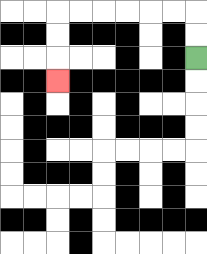{'start': '[8, 2]', 'end': '[2, 3]', 'path_directions': 'U,U,L,L,L,L,L,L,D,D,D', 'path_coordinates': '[[8, 2], [8, 1], [8, 0], [7, 0], [6, 0], [5, 0], [4, 0], [3, 0], [2, 0], [2, 1], [2, 2], [2, 3]]'}